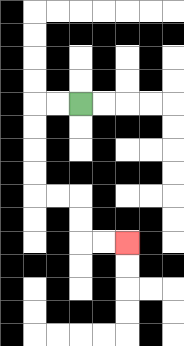{'start': '[3, 4]', 'end': '[5, 10]', 'path_directions': 'L,L,D,D,D,D,R,R,D,D,R,R', 'path_coordinates': '[[3, 4], [2, 4], [1, 4], [1, 5], [1, 6], [1, 7], [1, 8], [2, 8], [3, 8], [3, 9], [3, 10], [4, 10], [5, 10]]'}